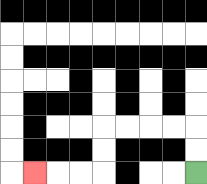{'start': '[8, 7]', 'end': '[1, 7]', 'path_directions': 'U,U,L,L,L,L,D,D,L,L,L', 'path_coordinates': '[[8, 7], [8, 6], [8, 5], [7, 5], [6, 5], [5, 5], [4, 5], [4, 6], [4, 7], [3, 7], [2, 7], [1, 7]]'}